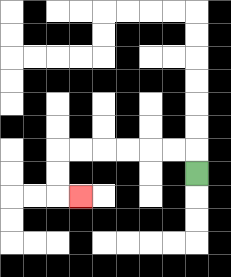{'start': '[8, 7]', 'end': '[3, 8]', 'path_directions': 'U,L,L,L,L,L,L,D,D,R', 'path_coordinates': '[[8, 7], [8, 6], [7, 6], [6, 6], [5, 6], [4, 6], [3, 6], [2, 6], [2, 7], [2, 8], [3, 8]]'}